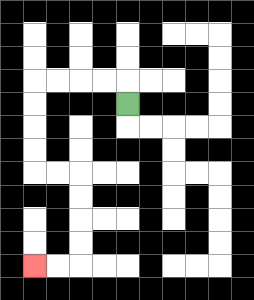{'start': '[5, 4]', 'end': '[1, 11]', 'path_directions': 'U,L,L,L,L,D,D,D,D,R,R,D,D,D,D,L,L', 'path_coordinates': '[[5, 4], [5, 3], [4, 3], [3, 3], [2, 3], [1, 3], [1, 4], [1, 5], [1, 6], [1, 7], [2, 7], [3, 7], [3, 8], [3, 9], [3, 10], [3, 11], [2, 11], [1, 11]]'}